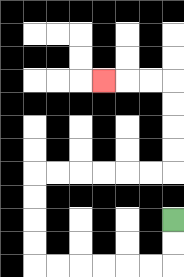{'start': '[7, 9]', 'end': '[4, 3]', 'path_directions': 'D,D,L,L,L,L,L,L,U,U,U,U,R,R,R,R,R,R,U,U,U,U,L,L,L', 'path_coordinates': '[[7, 9], [7, 10], [7, 11], [6, 11], [5, 11], [4, 11], [3, 11], [2, 11], [1, 11], [1, 10], [1, 9], [1, 8], [1, 7], [2, 7], [3, 7], [4, 7], [5, 7], [6, 7], [7, 7], [7, 6], [7, 5], [7, 4], [7, 3], [6, 3], [5, 3], [4, 3]]'}